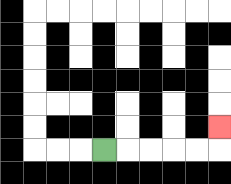{'start': '[4, 6]', 'end': '[9, 5]', 'path_directions': 'R,R,R,R,R,U', 'path_coordinates': '[[4, 6], [5, 6], [6, 6], [7, 6], [8, 6], [9, 6], [9, 5]]'}